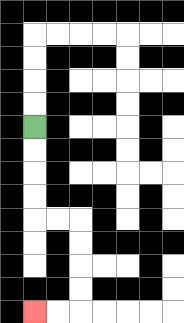{'start': '[1, 5]', 'end': '[1, 13]', 'path_directions': 'D,D,D,D,R,R,D,D,D,D,L,L', 'path_coordinates': '[[1, 5], [1, 6], [1, 7], [1, 8], [1, 9], [2, 9], [3, 9], [3, 10], [3, 11], [3, 12], [3, 13], [2, 13], [1, 13]]'}